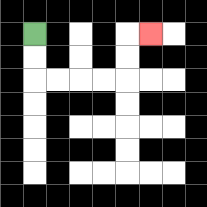{'start': '[1, 1]', 'end': '[6, 1]', 'path_directions': 'D,D,R,R,R,R,U,U,R', 'path_coordinates': '[[1, 1], [1, 2], [1, 3], [2, 3], [3, 3], [4, 3], [5, 3], [5, 2], [5, 1], [6, 1]]'}